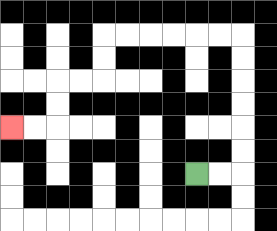{'start': '[8, 7]', 'end': '[0, 5]', 'path_directions': 'R,R,U,U,U,U,U,U,L,L,L,L,L,L,D,D,L,L,D,D,L,L', 'path_coordinates': '[[8, 7], [9, 7], [10, 7], [10, 6], [10, 5], [10, 4], [10, 3], [10, 2], [10, 1], [9, 1], [8, 1], [7, 1], [6, 1], [5, 1], [4, 1], [4, 2], [4, 3], [3, 3], [2, 3], [2, 4], [2, 5], [1, 5], [0, 5]]'}